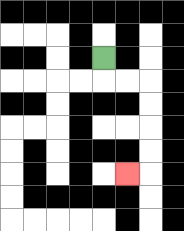{'start': '[4, 2]', 'end': '[5, 7]', 'path_directions': 'D,R,R,D,D,D,D,L', 'path_coordinates': '[[4, 2], [4, 3], [5, 3], [6, 3], [6, 4], [6, 5], [6, 6], [6, 7], [5, 7]]'}